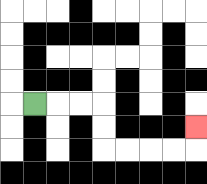{'start': '[1, 4]', 'end': '[8, 5]', 'path_directions': 'R,R,R,D,D,R,R,R,R,U', 'path_coordinates': '[[1, 4], [2, 4], [3, 4], [4, 4], [4, 5], [4, 6], [5, 6], [6, 6], [7, 6], [8, 6], [8, 5]]'}